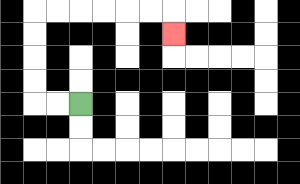{'start': '[3, 4]', 'end': '[7, 1]', 'path_directions': 'L,L,U,U,U,U,R,R,R,R,R,R,D', 'path_coordinates': '[[3, 4], [2, 4], [1, 4], [1, 3], [1, 2], [1, 1], [1, 0], [2, 0], [3, 0], [4, 0], [5, 0], [6, 0], [7, 0], [7, 1]]'}